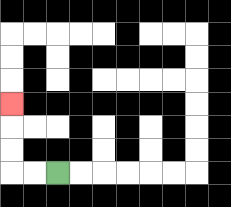{'start': '[2, 7]', 'end': '[0, 4]', 'path_directions': 'L,L,U,U,U', 'path_coordinates': '[[2, 7], [1, 7], [0, 7], [0, 6], [0, 5], [0, 4]]'}